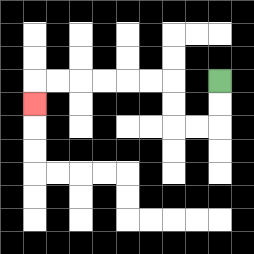{'start': '[9, 3]', 'end': '[1, 4]', 'path_directions': 'D,D,L,L,U,U,L,L,L,L,L,L,D', 'path_coordinates': '[[9, 3], [9, 4], [9, 5], [8, 5], [7, 5], [7, 4], [7, 3], [6, 3], [5, 3], [4, 3], [3, 3], [2, 3], [1, 3], [1, 4]]'}